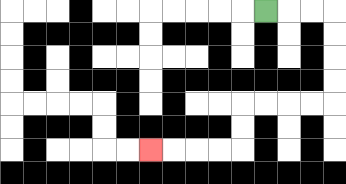{'start': '[11, 0]', 'end': '[6, 6]', 'path_directions': 'R,R,R,D,D,D,D,L,L,L,L,D,D,L,L,L,L', 'path_coordinates': '[[11, 0], [12, 0], [13, 0], [14, 0], [14, 1], [14, 2], [14, 3], [14, 4], [13, 4], [12, 4], [11, 4], [10, 4], [10, 5], [10, 6], [9, 6], [8, 6], [7, 6], [6, 6]]'}